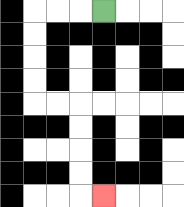{'start': '[4, 0]', 'end': '[4, 8]', 'path_directions': 'L,L,L,D,D,D,D,R,R,D,D,D,D,R', 'path_coordinates': '[[4, 0], [3, 0], [2, 0], [1, 0], [1, 1], [1, 2], [1, 3], [1, 4], [2, 4], [3, 4], [3, 5], [3, 6], [3, 7], [3, 8], [4, 8]]'}